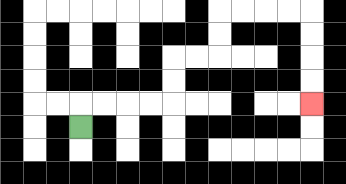{'start': '[3, 5]', 'end': '[13, 4]', 'path_directions': 'U,R,R,R,R,U,U,R,R,U,U,R,R,R,R,D,D,D,D', 'path_coordinates': '[[3, 5], [3, 4], [4, 4], [5, 4], [6, 4], [7, 4], [7, 3], [7, 2], [8, 2], [9, 2], [9, 1], [9, 0], [10, 0], [11, 0], [12, 0], [13, 0], [13, 1], [13, 2], [13, 3], [13, 4]]'}